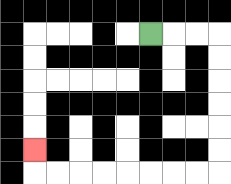{'start': '[6, 1]', 'end': '[1, 6]', 'path_directions': 'R,R,R,D,D,D,D,D,D,L,L,L,L,L,L,L,L,U', 'path_coordinates': '[[6, 1], [7, 1], [8, 1], [9, 1], [9, 2], [9, 3], [9, 4], [9, 5], [9, 6], [9, 7], [8, 7], [7, 7], [6, 7], [5, 7], [4, 7], [3, 7], [2, 7], [1, 7], [1, 6]]'}